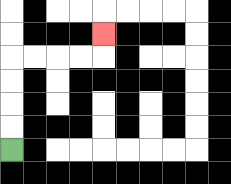{'start': '[0, 6]', 'end': '[4, 1]', 'path_directions': 'U,U,U,U,R,R,R,R,U', 'path_coordinates': '[[0, 6], [0, 5], [0, 4], [0, 3], [0, 2], [1, 2], [2, 2], [3, 2], [4, 2], [4, 1]]'}